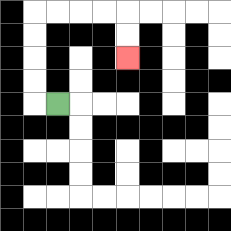{'start': '[2, 4]', 'end': '[5, 2]', 'path_directions': 'L,U,U,U,U,R,R,R,R,D,D', 'path_coordinates': '[[2, 4], [1, 4], [1, 3], [1, 2], [1, 1], [1, 0], [2, 0], [3, 0], [4, 0], [5, 0], [5, 1], [5, 2]]'}